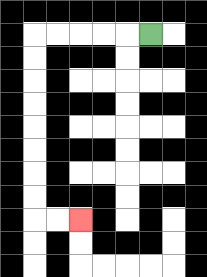{'start': '[6, 1]', 'end': '[3, 9]', 'path_directions': 'L,L,L,L,L,D,D,D,D,D,D,D,D,R,R', 'path_coordinates': '[[6, 1], [5, 1], [4, 1], [3, 1], [2, 1], [1, 1], [1, 2], [1, 3], [1, 4], [1, 5], [1, 6], [1, 7], [1, 8], [1, 9], [2, 9], [3, 9]]'}